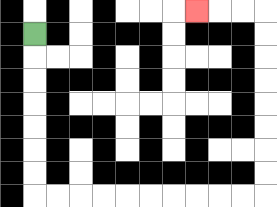{'start': '[1, 1]', 'end': '[8, 0]', 'path_directions': 'D,D,D,D,D,D,D,R,R,R,R,R,R,R,R,R,R,U,U,U,U,U,U,U,U,L,L,L', 'path_coordinates': '[[1, 1], [1, 2], [1, 3], [1, 4], [1, 5], [1, 6], [1, 7], [1, 8], [2, 8], [3, 8], [4, 8], [5, 8], [6, 8], [7, 8], [8, 8], [9, 8], [10, 8], [11, 8], [11, 7], [11, 6], [11, 5], [11, 4], [11, 3], [11, 2], [11, 1], [11, 0], [10, 0], [9, 0], [8, 0]]'}